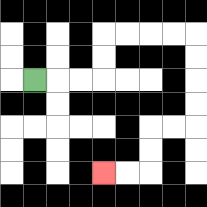{'start': '[1, 3]', 'end': '[4, 7]', 'path_directions': 'R,R,R,U,U,R,R,R,R,D,D,D,D,L,L,D,D,L,L', 'path_coordinates': '[[1, 3], [2, 3], [3, 3], [4, 3], [4, 2], [4, 1], [5, 1], [6, 1], [7, 1], [8, 1], [8, 2], [8, 3], [8, 4], [8, 5], [7, 5], [6, 5], [6, 6], [6, 7], [5, 7], [4, 7]]'}